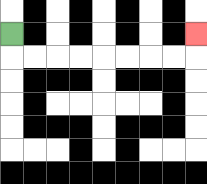{'start': '[0, 1]', 'end': '[8, 1]', 'path_directions': 'D,R,R,R,R,R,R,R,R,U', 'path_coordinates': '[[0, 1], [0, 2], [1, 2], [2, 2], [3, 2], [4, 2], [5, 2], [6, 2], [7, 2], [8, 2], [8, 1]]'}